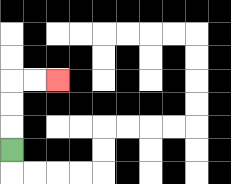{'start': '[0, 6]', 'end': '[2, 3]', 'path_directions': 'U,U,U,R,R', 'path_coordinates': '[[0, 6], [0, 5], [0, 4], [0, 3], [1, 3], [2, 3]]'}